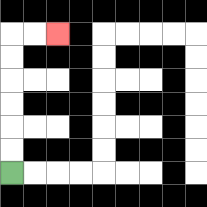{'start': '[0, 7]', 'end': '[2, 1]', 'path_directions': 'U,U,U,U,U,U,R,R', 'path_coordinates': '[[0, 7], [0, 6], [0, 5], [0, 4], [0, 3], [0, 2], [0, 1], [1, 1], [2, 1]]'}